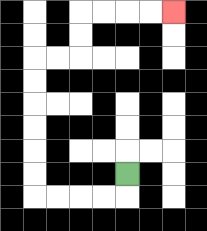{'start': '[5, 7]', 'end': '[7, 0]', 'path_directions': 'D,L,L,L,L,U,U,U,U,U,U,R,R,U,U,R,R,R,R', 'path_coordinates': '[[5, 7], [5, 8], [4, 8], [3, 8], [2, 8], [1, 8], [1, 7], [1, 6], [1, 5], [1, 4], [1, 3], [1, 2], [2, 2], [3, 2], [3, 1], [3, 0], [4, 0], [5, 0], [6, 0], [7, 0]]'}